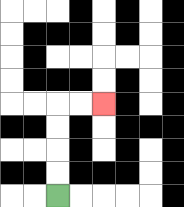{'start': '[2, 8]', 'end': '[4, 4]', 'path_directions': 'U,U,U,U,R,R', 'path_coordinates': '[[2, 8], [2, 7], [2, 6], [2, 5], [2, 4], [3, 4], [4, 4]]'}